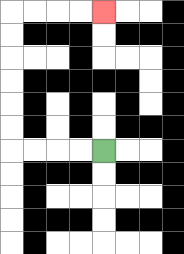{'start': '[4, 6]', 'end': '[4, 0]', 'path_directions': 'L,L,L,L,U,U,U,U,U,U,R,R,R,R', 'path_coordinates': '[[4, 6], [3, 6], [2, 6], [1, 6], [0, 6], [0, 5], [0, 4], [0, 3], [0, 2], [0, 1], [0, 0], [1, 0], [2, 0], [3, 0], [4, 0]]'}